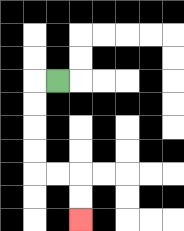{'start': '[2, 3]', 'end': '[3, 9]', 'path_directions': 'L,D,D,D,D,R,R,D,D', 'path_coordinates': '[[2, 3], [1, 3], [1, 4], [1, 5], [1, 6], [1, 7], [2, 7], [3, 7], [3, 8], [3, 9]]'}